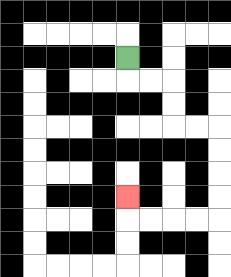{'start': '[5, 2]', 'end': '[5, 8]', 'path_directions': 'D,R,R,D,D,R,R,D,D,D,D,L,L,L,L,U', 'path_coordinates': '[[5, 2], [5, 3], [6, 3], [7, 3], [7, 4], [7, 5], [8, 5], [9, 5], [9, 6], [9, 7], [9, 8], [9, 9], [8, 9], [7, 9], [6, 9], [5, 9], [5, 8]]'}